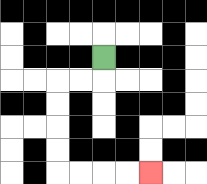{'start': '[4, 2]', 'end': '[6, 7]', 'path_directions': 'D,L,L,D,D,D,D,R,R,R,R', 'path_coordinates': '[[4, 2], [4, 3], [3, 3], [2, 3], [2, 4], [2, 5], [2, 6], [2, 7], [3, 7], [4, 7], [5, 7], [6, 7]]'}